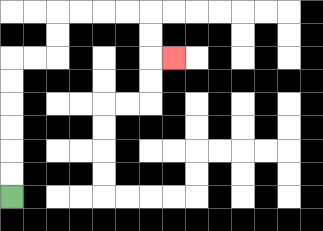{'start': '[0, 8]', 'end': '[7, 2]', 'path_directions': 'U,U,U,U,U,U,R,R,U,U,R,R,R,R,D,D,R', 'path_coordinates': '[[0, 8], [0, 7], [0, 6], [0, 5], [0, 4], [0, 3], [0, 2], [1, 2], [2, 2], [2, 1], [2, 0], [3, 0], [4, 0], [5, 0], [6, 0], [6, 1], [6, 2], [7, 2]]'}